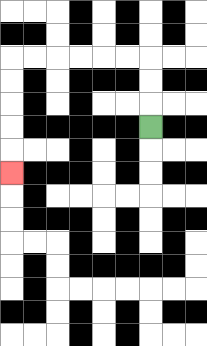{'start': '[6, 5]', 'end': '[0, 7]', 'path_directions': 'U,U,U,L,L,L,L,L,L,D,D,D,D,D', 'path_coordinates': '[[6, 5], [6, 4], [6, 3], [6, 2], [5, 2], [4, 2], [3, 2], [2, 2], [1, 2], [0, 2], [0, 3], [0, 4], [0, 5], [0, 6], [0, 7]]'}